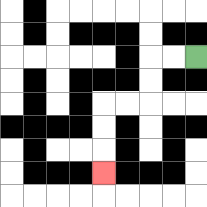{'start': '[8, 2]', 'end': '[4, 7]', 'path_directions': 'L,L,D,D,L,L,D,D,D', 'path_coordinates': '[[8, 2], [7, 2], [6, 2], [6, 3], [6, 4], [5, 4], [4, 4], [4, 5], [4, 6], [4, 7]]'}